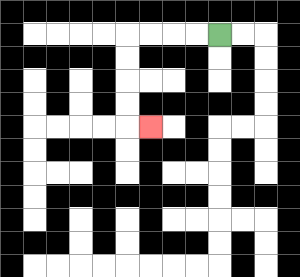{'start': '[9, 1]', 'end': '[6, 5]', 'path_directions': 'L,L,L,L,D,D,D,D,R', 'path_coordinates': '[[9, 1], [8, 1], [7, 1], [6, 1], [5, 1], [5, 2], [5, 3], [5, 4], [5, 5], [6, 5]]'}